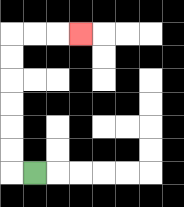{'start': '[1, 7]', 'end': '[3, 1]', 'path_directions': 'L,U,U,U,U,U,U,R,R,R', 'path_coordinates': '[[1, 7], [0, 7], [0, 6], [0, 5], [0, 4], [0, 3], [0, 2], [0, 1], [1, 1], [2, 1], [3, 1]]'}